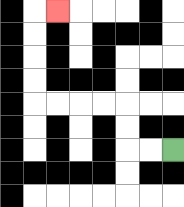{'start': '[7, 6]', 'end': '[2, 0]', 'path_directions': 'L,L,U,U,L,L,L,L,U,U,U,U,R', 'path_coordinates': '[[7, 6], [6, 6], [5, 6], [5, 5], [5, 4], [4, 4], [3, 4], [2, 4], [1, 4], [1, 3], [1, 2], [1, 1], [1, 0], [2, 0]]'}